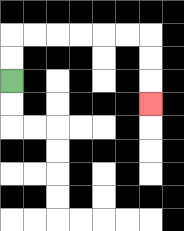{'start': '[0, 3]', 'end': '[6, 4]', 'path_directions': 'U,U,R,R,R,R,R,R,D,D,D', 'path_coordinates': '[[0, 3], [0, 2], [0, 1], [1, 1], [2, 1], [3, 1], [4, 1], [5, 1], [6, 1], [6, 2], [6, 3], [6, 4]]'}